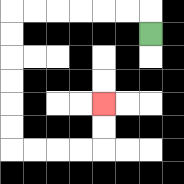{'start': '[6, 1]', 'end': '[4, 4]', 'path_directions': 'U,L,L,L,L,L,L,D,D,D,D,D,D,R,R,R,R,U,U', 'path_coordinates': '[[6, 1], [6, 0], [5, 0], [4, 0], [3, 0], [2, 0], [1, 0], [0, 0], [0, 1], [0, 2], [0, 3], [0, 4], [0, 5], [0, 6], [1, 6], [2, 6], [3, 6], [4, 6], [4, 5], [4, 4]]'}